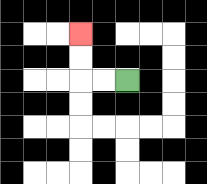{'start': '[5, 3]', 'end': '[3, 1]', 'path_directions': 'L,L,U,U', 'path_coordinates': '[[5, 3], [4, 3], [3, 3], [3, 2], [3, 1]]'}